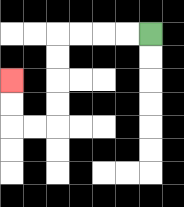{'start': '[6, 1]', 'end': '[0, 3]', 'path_directions': 'L,L,L,L,D,D,D,D,L,L,U,U', 'path_coordinates': '[[6, 1], [5, 1], [4, 1], [3, 1], [2, 1], [2, 2], [2, 3], [2, 4], [2, 5], [1, 5], [0, 5], [0, 4], [0, 3]]'}